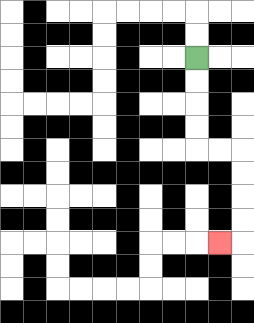{'start': '[8, 2]', 'end': '[9, 10]', 'path_directions': 'D,D,D,D,R,R,D,D,D,D,L', 'path_coordinates': '[[8, 2], [8, 3], [8, 4], [8, 5], [8, 6], [9, 6], [10, 6], [10, 7], [10, 8], [10, 9], [10, 10], [9, 10]]'}